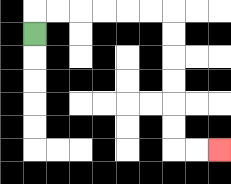{'start': '[1, 1]', 'end': '[9, 6]', 'path_directions': 'U,R,R,R,R,R,R,D,D,D,D,D,D,R,R', 'path_coordinates': '[[1, 1], [1, 0], [2, 0], [3, 0], [4, 0], [5, 0], [6, 0], [7, 0], [7, 1], [7, 2], [7, 3], [7, 4], [7, 5], [7, 6], [8, 6], [9, 6]]'}